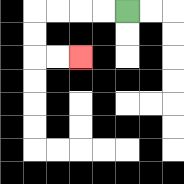{'start': '[5, 0]', 'end': '[3, 2]', 'path_directions': 'L,L,L,L,D,D,R,R', 'path_coordinates': '[[5, 0], [4, 0], [3, 0], [2, 0], [1, 0], [1, 1], [1, 2], [2, 2], [3, 2]]'}